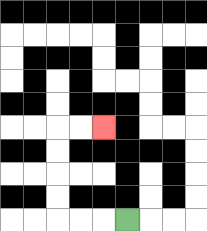{'start': '[5, 9]', 'end': '[4, 5]', 'path_directions': 'L,L,L,U,U,U,U,R,R', 'path_coordinates': '[[5, 9], [4, 9], [3, 9], [2, 9], [2, 8], [2, 7], [2, 6], [2, 5], [3, 5], [4, 5]]'}